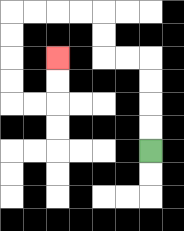{'start': '[6, 6]', 'end': '[2, 2]', 'path_directions': 'U,U,U,U,L,L,U,U,L,L,L,L,D,D,D,D,R,R,U,U', 'path_coordinates': '[[6, 6], [6, 5], [6, 4], [6, 3], [6, 2], [5, 2], [4, 2], [4, 1], [4, 0], [3, 0], [2, 0], [1, 0], [0, 0], [0, 1], [0, 2], [0, 3], [0, 4], [1, 4], [2, 4], [2, 3], [2, 2]]'}